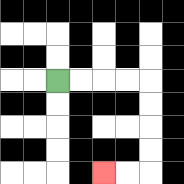{'start': '[2, 3]', 'end': '[4, 7]', 'path_directions': 'R,R,R,R,D,D,D,D,L,L', 'path_coordinates': '[[2, 3], [3, 3], [4, 3], [5, 3], [6, 3], [6, 4], [6, 5], [6, 6], [6, 7], [5, 7], [4, 7]]'}